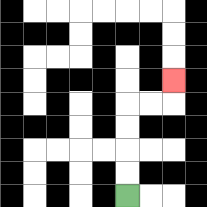{'start': '[5, 8]', 'end': '[7, 3]', 'path_directions': 'U,U,U,U,R,R,U', 'path_coordinates': '[[5, 8], [5, 7], [5, 6], [5, 5], [5, 4], [6, 4], [7, 4], [7, 3]]'}